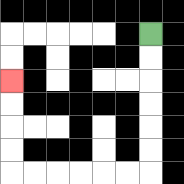{'start': '[6, 1]', 'end': '[0, 3]', 'path_directions': 'D,D,D,D,D,D,L,L,L,L,L,L,U,U,U,U', 'path_coordinates': '[[6, 1], [6, 2], [6, 3], [6, 4], [6, 5], [6, 6], [6, 7], [5, 7], [4, 7], [3, 7], [2, 7], [1, 7], [0, 7], [0, 6], [0, 5], [0, 4], [0, 3]]'}